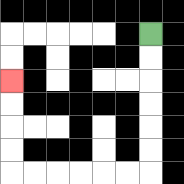{'start': '[6, 1]', 'end': '[0, 3]', 'path_directions': 'D,D,D,D,D,D,L,L,L,L,L,L,U,U,U,U', 'path_coordinates': '[[6, 1], [6, 2], [6, 3], [6, 4], [6, 5], [6, 6], [6, 7], [5, 7], [4, 7], [3, 7], [2, 7], [1, 7], [0, 7], [0, 6], [0, 5], [0, 4], [0, 3]]'}